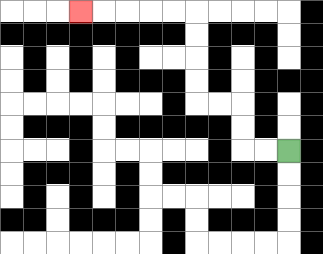{'start': '[12, 6]', 'end': '[3, 0]', 'path_directions': 'L,L,U,U,L,L,U,U,U,U,L,L,L,L,L', 'path_coordinates': '[[12, 6], [11, 6], [10, 6], [10, 5], [10, 4], [9, 4], [8, 4], [8, 3], [8, 2], [8, 1], [8, 0], [7, 0], [6, 0], [5, 0], [4, 0], [3, 0]]'}